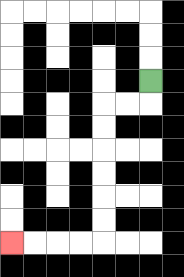{'start': '[6, 3]', 'end': '[0, 10]', 'path_directions': 'D,L,L,D,D,D,D,D,D,L,L,L,L', 'path_coordinates': '[[6, 3], [6, 4], [5, 4], [4, 4], [4, 5], [4, 6], [4, 7], [4, 8], [4, 9], [4, 10], [3, 10], [2, 10], [1, 10], [0, 10]]'}